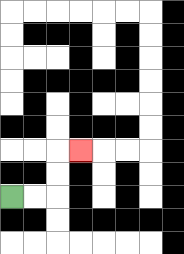{'start': '[0, 8]', 'end': '[3, 6]', 'path_directions': 'R,R,U,U,R', 'path_coordinates': '[[0, 8], [1, 8], [2, 8], [2, 7], [2, 6], [3, 6]]'}